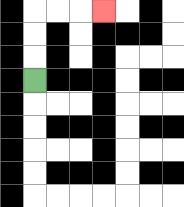{'start': '[1, 3]', 'end': '[4, 0]', 'path_directions': 'U,U,U,R,R,R', 'path_coordinates': '[[1, 3], [1, 2], [1, 1], [1, 0], [2, 0], [3, 0], [4, 0]]'}